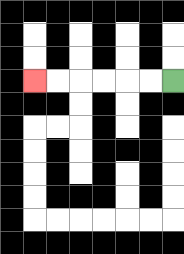{'start': '[7, 3]', 'end': '[1, 3]', 'path_directions': 'L,L,L,L,L,L', 'path_coordinates': '[[7, 3], [6, 3], [5, 3], [4, 3], [3, 3], [2, 3], [1, 3]]'}